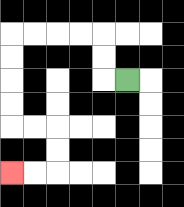{'start': '[5, 3]', 'end': '[0, 7]', 'path_directions': 'L,U,U,L,L,L,L,D,D,D,D,R,R,D,D,L,L', 'path_coordinates': '[[5, 3], [4, 3], [4, 2], [4, 1], [3, 1], [2, 1], [1, 1], [0, 1], [0, 2], [0, 3], [0, 4], [0, 5], [1, 5], [2, 5], [2, 6], [2, 7], [1, 7], [0, 7]]'}